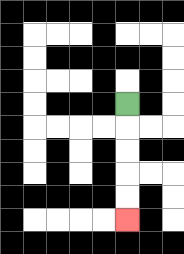{'start': '[5, 4]', 'end': '[5, 9]', 'path_directions': 'D,D,D,D,D', 'path_coordinates': '[[5, 4], [5, 5], [5, 6], [5, 7], [5, 8], [5, 9]]'}